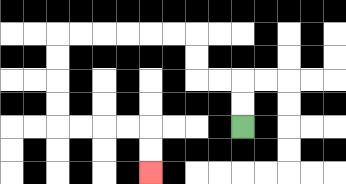{'start': '[10, 5]', 'end': '[6, 7]', 'path_directions': 'U,U,L,L,U,U,L,L,L,L,L,L,D,D,D,D,R,R,R,R,D,D', 'path_coordinates': '[[10, 5], [10, 4], [10, 3], [9, 3], [8, 3], [8, 2], [8, 1], [7, 1], [6, 1], [5, 1], [4, 1], [3, 1], [2, 1], [2, 2], [2, 3], [2, 4], [2, 5], [3, 5], [4, 5], [5, 5], [6, 5], [6, 6], [6, 7]]'}